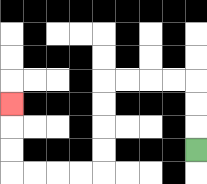{'start': '[8, 6]', 'end': '[0, 4]', 'path_directions': 'U,U,U,L,L,L,L,D,D,D,D,L,L,L,L,U,U,U', 'path_coordinates': '[[8, 6], [8, 5], [8, 4], [8, 3], [7, 3], [6, 3], [5, 3], [4, 3], [4, 4], [4, 5], [4, 6], [4, 7], [3, 7], [2, 7], [1, 7], [0, 7], [0, 6], [0, 5], [0, 4]]'}